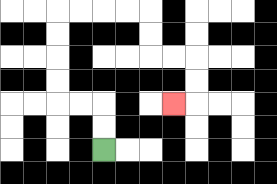{'start': '[4, 6]', 'end': '[7, 4]', 'path_directions': 'U,U,L,L,U,U,U,U,R,R,R,R,D,D,R,R,D,D,L', 'path_coordinates': '[[4, 6], [4, 5], [4, 4], [3, 4], [2, 4], [2, 3], [2, 2], [2, 1], [2, 0], [3, 0], [4, 0], [5, 0], [6, 0], [6, 1], [6, 2], [7, 2], [8, 2], [8, 3], [8, 4], [7, 4]]'}